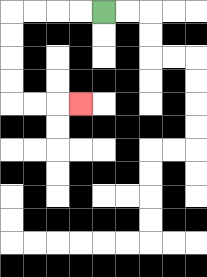{'start': '[4, 0]', 'end': '[3, 4]', 'path_directions': 'L,L,L,L,D,D,D,D,R,R,R', 'path_coordinates': '[[4, 0], [3, 0], [2, 0], [1, 0], [0, 0], [0, 1], [0, 2], [0, 3], [0, 4], [1, 4], [2, 4], [3, 4]]'}